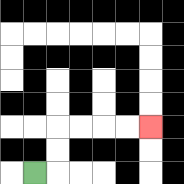{'start': '[1, 7]', 'end': '[6, 5]', 'path_directions': 'R,U,U,R,R,R,R', 'path_coordinates': '[[1, 7], [2, 7], [2, 6], [2, 5], [3, 5], [4, 5], [5, 5], [6, 5]]'}